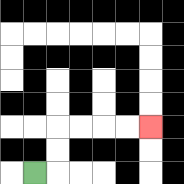{'start': '[1, 7]', 'end': '[6, 5]', 'path_directions': 'R,U,U,R,R,R,R', 'path_coordinates': '[[1, 7], [2, 7], [2, 6], [2, 5], [3, 5], [4, 5], [5, 5], [6, 5]]'}